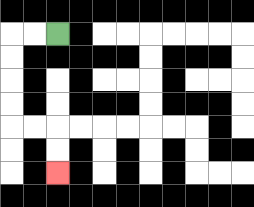{'start': '[2, 1]', 'end': '[2, 7]', 'path_directions': 'L,L,D,D,D,D,R,R,D,D', 'path_coordinates': '[[2, 1], [1, 1], [0, 1], [0, 2], [0, 3], [0, 4], [0, 5], [1, 5], [2, 5], [2, 6], [2, 7]]'}